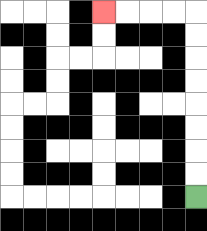{'start': '[8, 8]', 'end': '[4, 0]', 'path_directions': 'U,U,U,U,U,U,U,U,L,L,L,L', 'path_coordinates': '[[8, 8], [8, 7], [8, 6], [8, 5], [8, 4], [8, 3], [8, 2], [8, 1], [8, 0], [7, 0], [6, 0], [5, 0], [4, 0]]'}